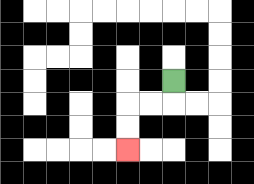{'start': '[7, 3]', 'end': '[5, 6]', 'path_directions': 'D,L,L,D,D', 'path_coordinates': '[[7, 3], [7, 4], [6, 4], [5, 4], [5, 5], [5, 6]]'}